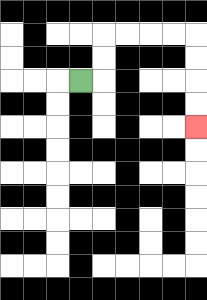{'start': '[3, 3]', 'end': '[8, 5]', 'path_directions': 'R,U,U,R,R,R,R,D,D,D,D', 'path_coordinates': '[[3, 3], [4, 3], [4, 2], [4, 1], [5, 1], [6, 1], [7, 1], [8, 1], [8, 2], [8, 3], [8, 4], [8, 5]]'}